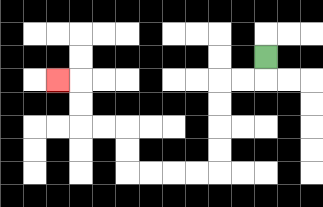{'start': '[11, 2]', 'end': '[2, 3]', 'path_directions': 'D,L,L,D,D,D,D,L,L,L,L,U,U,L,L,U,U,L', 'path_coordinates': '[[11, 2], [11, 3], [10, 3], [9, 3], [9, 4], [9, 5], [9, 6], [9, 7], [8, 7], [7, 7], [6, 7], [5, 7], [5, 6], [5, 5], [4, 5], [3, 5], [3, 4], [3, 3], [2, 3]]'}